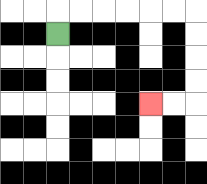{'start': '[2, 1]', 'end': '[6, 4]', 'path_directions': 'U,R,R,R,R,R,R,D,D,D,D,L,L', 'path_coordinates': '[[2, 1], [2, 0], [3, 0], [4, 0], [5, 0], [6, 0], [7, 0], [8, 0], [8, 1], [8, 2], [8, 3], [8, 4], [7, 4], [6, 4]]'}